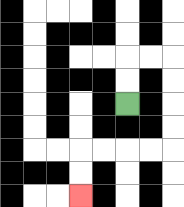{'start': '[5, 4]', 'end': '[3, 8]', 'path_directions': 'U,U,R,R,D,D,D,D,L,L,L,L,D,D', 'path_coordinates': '[[5, 4], [5, 3], [5, 2], [6, 2], [7, 2], [7, 3], [7, 4], [7, 5], [7, 6], [6, 6], [5, 6], [4, 6], [3, 6], [3, 7], [3, 8]]'}